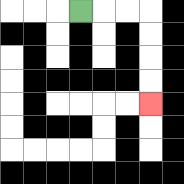{'start': '[3, 0]', 'end': '[6, 4]', 'path_directions': 'R,R,R,D,D,D,D', 'path_coordinates': '[[3, 0], [4, 0], [5, 0], [6, 0], [6, 1], [6, 2], [6, 3], [6, 4]]'}